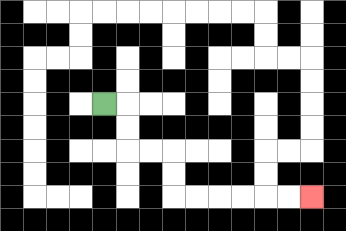{'start': '[4, 4]', 'end': '[13, 8]', 'path_directions': 'R,D,D,R,R,D,D,R,R,R,R,R,R', 'path_coordinates': '[[4, 4], [5, 4], [5, 5], [5, 6], [6, 6], [7, 6], [7, 7], [7, 8], [8, 8], [9, 8], [10, 8], [11, 8], [12, 8], [13, 8]]'}